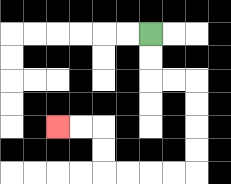{'start': '[6, 1]', 'end': '[2, 5]', 'path_directions': 'D,D,R,R,D,D,D,D,L,L,L,L,U,U,L,L', 'path_coordinates': '[[6, 1], [6, 2], [6, 3], [7, 3], [8, 3], [8, 4], [8, 5], [8, 6], [8, 7], [7, 7], [6, 7], [5, 7], [4, 7], [4, 6], [4, 5], [3, 5], [2, 5]]'}